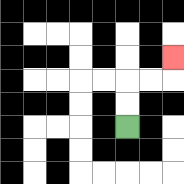{'start': '[5, 5]', 'end': '[7, 2]', 'path_directions': 'U,U,R,R,U', 'path_coordinates': '[[5, 5], [5, 4], [5, 3], [6, 3], [7, 3], [7, 2]]'}